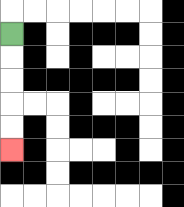{'start': '[0, 1]', 'end': '[0, 6]', 'path_directions': 'D,D,D,D,D', 'path_coordinates': '[[0, 1], [0, 2], [0, 3], [0, 4], [0, 5], [0, 6]]'}